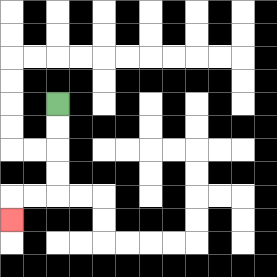{'start': '[2, 4]', 'end': '[0, 9]', 'path_directions': 'D,D,D,D,L,L,D', 'path_coordinates': '[[2, 4], [2, 5], [2, 6], [2, 7], [2, 8], [1, 8], [0, 8], [0, 9]]'}